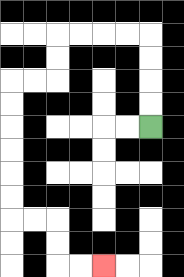{'start': '[6, 5]', 'end': '[4, 11]', 'path_directions': 'U,U,U,U,L,L,L,L,D,D,L,L,D,D,D,D,D,D,R,R,D,D,R,R', 'path_coordinates': '[[6, 5], [6, 4], [6, 3], [6, 2], [6, 1], [5, 1], [4, 1], [3, 1], [2, 1], [2, 2], [2, 3], [1, 3], [0, 3], [0, 4], [0, 5], [0, 6], [0, 7], [0, 8], [0, 9], [1, 9], [2, 9], [2, 10], [2, 11], [3, 11], [4, 11]]'}